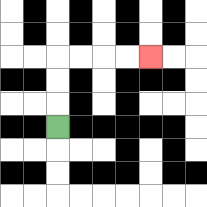{'start': '[2, 5]', 'end': '[6, 2]', 'path_directions': 'U,U,U,R,R,R,R', 'path_coordinates': '[[2, 5], [2, 4], [2, 3], [2, 2], [3, 2], [4, 2], [5, 2], [6, 2]]'}